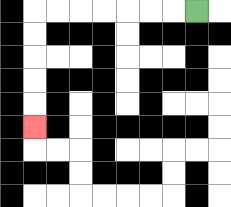{'start': '[8, 0]', 'end': '[1, 5]', 'path_directions': 'L,L,L,L,L,L,L,D,D,D,D,D', 'path_coordinates': '[[8, 0], [7, 0], [6, 0], [5, 0], [4, 0], [3, 0], [2, 0], [1, 0], [1, 1], [1, 2], [1, 3], [1, 4], [1, 5]]'}